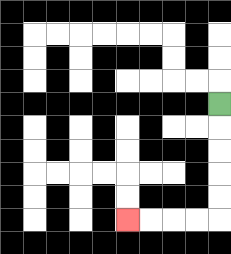{'start': '[9, 4]', 'end': '[5, 9]', 'path_directions': 'D,D,D,D,D,L,L,L,L', 'path_coordinates': '[[9, 4], [9, 5], [9, 6], [9, 7], [9, 8], [9, 9], [8, 9], [7, 9], [6, 9], [5, 9]]'}